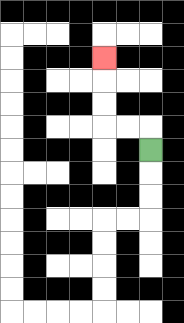{'start': '[6, 6]', 'end': '[4, 2]', 'path_directions': 'U,L,L,U,U,U', 'path_coordinates': '[[6, 6], [6, 5], [5, 5], [4, 5], [4, 4], [4, 3], [4, 2]]'}